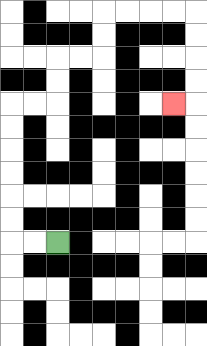{'start': '[2, 10]', 'end': '[7, 4]', 'path_directions': 'L,L,U,U,U,U,U,U,R,R,U,U,R,R,U,U,R,R,R,R,D,D,D,D,L', 'path_coordinates': '[[2, 10], [1, 10], [0, 10], [0, 9], [0, 8], [0, 7], [0, 6], [0, 5], [0, 4], [1, 4], [2, 4], [2, 3], [2, 2], [3, 2], [4, 2], [4, 1], [4, 0], [5, 0], [6, 0], [7, 0], [8, 0], [8, 1], [8, 2], [8, 3], [8, 4], [7, 4]]'}